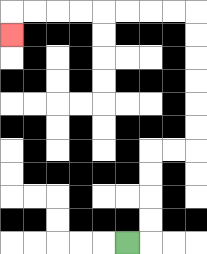{'start': '[5, 10]', 'end': '[0, 1]', 'path_directions': 'R,U,U,U,U,R,R,U,U,U,U,U,U,L,L,L,L,L,L,L,L,D', 'path_coordinates': '[[5, 10], [6, 10], [6, 9], [6, 8], [6, 7], [6, 6], [7, 6], [8, 6], [8, 5], [8, 4], [8, 3], [8, 2], [8, 1], [8, 0], [7, 0], [6, 0], [5, 0], [4, 0], [3, 0], [2, 0], [1, 0], [0, 0], [0, 1]]'}